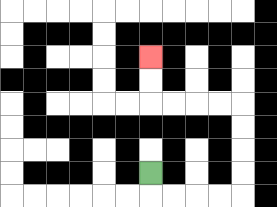{'start': '[6, 7]', 'end': '[6, 2]', 'path_directions': 'D,R,R,R,R,U,U,U,U,L,L,L,L,U,U', 'path_coordinates': '[[6, 7], [6, 8], [7, 8], [8, 8], [9, 8], [10, 8], [10, 7], [10, 6], [10, 5], [10, 4], [9, 4], [8, 4], [7, 4], [6, 4], [6, 3], [6, 2]]'}